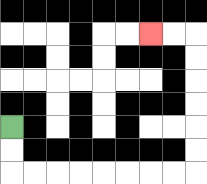{'start': '[0, 5]', 'end': '[6, 1]', 'path_directions': 'D,D,R,R,R,R,R,R,R,R,U,U,U,U,U,U,L,L', 'path_coordinates': '[[0, 5], [0, 6], [0, 7], [1, 7], [2, 7], [3, 7], [4, 7], [5, 7], [6, 7], [7, 7], [8, 7], [8, 6], [8, 5], [8, 4], [8, 3], [8, 2], [8, 1], [7, 1], [6, 1]]'}